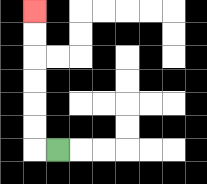{'start': '[2, 6]', 'end': '[1, 0]', 'path_directions': 'L,U,U,U,U,U,U', 'path_coordinates': '[[2, 6], [1, 6], [1, 5], [1, 4], [1, 3], [1, 2], [1, 1], [1, 0]]'}